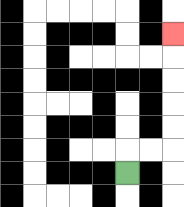{'start': '[5, 7]', 'end': '[7, 1]', 'path_directions': 'U,R,R,U,U,U,U,U', 'path_coordinates': '[[5, 7], [5, 6], [6, 6], [7, 6], [7, 5], [7, 4], [7, 3], [7, 2], [7, 1]]'}